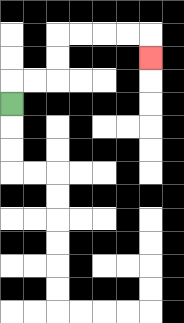{'start': '[0, 4]', 'end': '[6, 2]', 'path_directions': 'U,R,R,U,U,R,R,R,R,D', 'path_coordinates': '[[0, 4], [0, 3], [1, 3], [2, 3], [2, 2], [2, 1], [3, 1], [4, 1], [5, 1], [6, 1], [6, 2]]'}